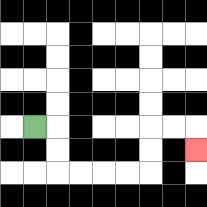{'start': '[1, 5]', 'end': '[8, 6]', 'path_directions': 'R,D,D,R,R,R,R,U,U,R,R,D', 'path_coordinates': '[[1, 5], [2, 5], [2, 6], [2, 7], [3, 7], [4, 7], [5, 7], [6, 7], [6, 6], [6, 5], [7, 5], [8, 5], [8, 6]]'}